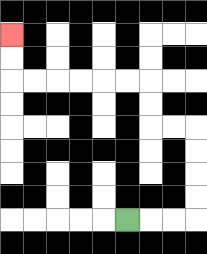{'start': '[5, 9]', 'end': '[0, 1]', 'path_directions': 'R,R,R,U,U,U,U,L,L,U,U,L,L,L,L,L,L,U,U', 'path_coordinates': '[[5, 9], [6, 9], [7, 9], [8, 9], [8, 8], [8, 7], [8, 6], [8, 5], [7, 5], [6, 5], [6, 4], [6, 3], [5, 3], [4, 3], [3, 3], [2, 3], [1, 3], [0, 3], [0, 2], [0, 1]]'}